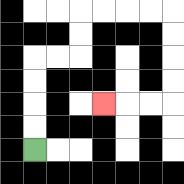{'start': '[1, 6]', 'end': '[4, 4]', 'path_directions': 'U,U,U,U,R,R,U,U,R,R,R,R,D,D,D,D,L,L,L', 'path_coordinates': '[[1, 6], [1, 5], [1, 4], [1, 3], [1, 2], [2, 2], [3, 2], [3, 1], [3, 0], [4, 0], [5, 0], [6, 0], [7, 0], [7, 1], [7, 2], [7, 3], [7, 4], [6, 4], [5, 4], [4, 4]]'}